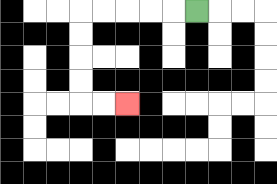{'start': '[8, 0]', 'end': '[5, 4]', 'path_directions': 'L,L,L,L,L,D,D,D,D,R,R', 'path_coordinates': '[[8, 0], [7, 0], [6, 0], [5, 0], [4, 0], [3, 0], [3, 1], [3, 2], [3, 3], [3, 4], [4, 4], [5, 4]]'}